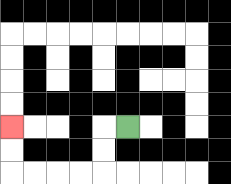{'start': '[5, 5]', 'end': '[0, 5]', 'path_directions': 'L,D,D,L,L,L,L,U,U', 'path_coordinates': '[[5, 5], [4, 5], [4, 6], [4, 7], [3, 7], [2, 7], [1, 7], [0, 7], [0, 6], [0, 5]]'}